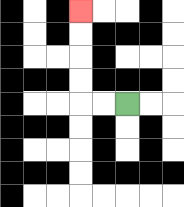{'start': '[5, 4]', 'end': '[3, 0]', 'path_directions': 'L,L,U,U,U,U', 'path_coordinates': '[[5, 4], [4, 4], [3, 4], [3, 3], [3, 2], [3, 1], [3, 0]]'}